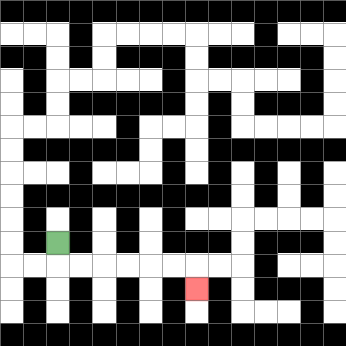{'start': '[2, 10]', 'end': '[8, 12]', 'path_directions': 'D,R,R,R,R,R,R,D', 'path_coordinates': '[[2, 10], [2, 11], [3, 11], [4, 11], [5, 11], [6, 11], [7, 11], [8, 11], [8, 12]]'}